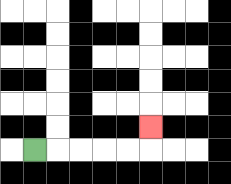{'start': '[1, 6]', 'end': '[6, 5]', 'path_directions': 'R,R,R,R,R,U', 'path_coordinates': '[[1, 6], [2, 6], [3, 6], [4, 6], [5, 6], [6, 6], [6, 5]]'}